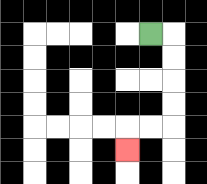{'start': '[6, 1]', 'end': '[5, 6]', 'path_directions': 'R,D,D,D,D,L,L,D', 'path_coordinates': '[[6, 1], [7, 1], [7, 2], [7, 3], [7, 4], [7, 5], [6, 5], [5, 5], [5, 6]]'}